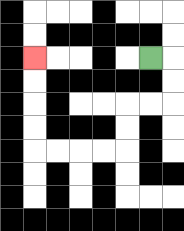{'start': '[6, 2]', 'end': '[1, 2]', 'path_directions': 'R,D,D,L,L,D,D,L,L,L,L,U,U,U,U', 'path_coordinates': '[[6, 2], [7, 2], [7, 3], [7, 4], [6, 4], [5, 4], [5, 5], [5, 6], [4, 6], [3, 6], [2, 6], [1, 6], [1, 5], [1, 4], [1, 3], [1, 2]]'}